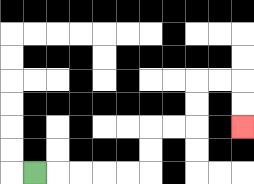{'start': '[1, 7]', 'end': '[10, 5]', 'path_directions': 'R,R,R,R,R,U,U,R,R,U,U,R,R,D,D', 'path_coordinates': '[[1, 7], [2, 7], [3, 7], [4, 7], [5, 7], [6, 7], [6, 6], [6, 5], [7, 5], [8, 5], [8, 4], [8, 3], [9, 3], [10, 3], [10, 4], [10, 5]]'}